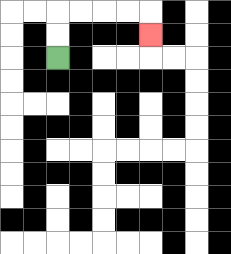{'start': '[2, 2]', 'end': '[6, 1]', 'path_directions': 'U,U,R,R,R,R,D', 'path_coordinates': '[[2, 2], [2, 1], [2, 0], [3, 0], [4, 0], [5, 0], [6, 0], [6, 1]]'}